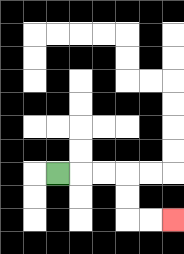{'start': '[2, 7]', 'end': '[7, 9]', 'path_directions': 'R,R,R,D,D,R,R', 'path_coordinates': '[[2, 7], [3, 7], [4, 7], [5, 7], [5, 8], [5, 9], [6, 9], [7, 9]]'}